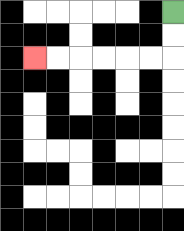{'start': '[7, 0]', 'end': '[1, 2]', 'path_directions': 'D,D,L,L,L,L,L,L', 'path_coordinates': '[[7, 0], [7, 1], [7, 2], [6, 2], [5, 2], [4, 2], [3, 2], [2, 2], [1, 2]]'}